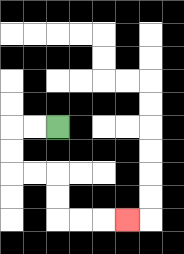{'start': '[2, 5]', 'end': '[5, 9]', 'path_directions': 'L,L,D,D,R,R,D,D,R,R,R', 'path_coordinates': '[[2, 5], [1, 5], [0, 5], [0, 6], [0, 7], [1, 7], [2, 7], [2, 8], [2, 9], [3, 9], [4, 9], [5, 9]]'}